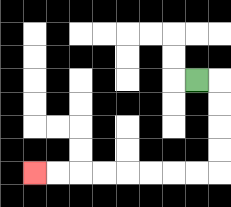{'start': '[8, 3]', 'end': '[1, 7]', 'path_directions': 'R,D,D,D,D,L,L,L,L,L,L,L,L', 'path_coordinates': '[[8, 3], [9, 3], [9, 4], [9, 5], [9, 6], [9, 7], [8, 7], [7, 7], [6, 7], [5, 7], [4, 7], [3, 7], [2, 7], [1, 7]]'}